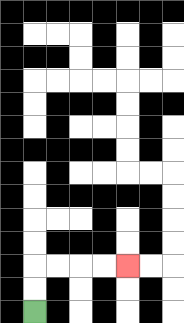{'start': '[1, 13]', 'end': '[5, 11]', 'path_directions': 'U,U,R,R,R,R', 'path_coordinates': '[[1, 13], [1, 12], [1, 11], [2, 11], [3, 11], [4, 11], [5, 11]]'}